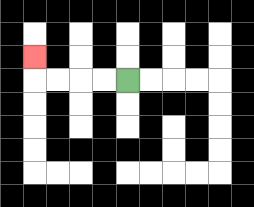{'start': '[5, 3]', 'end': '[1, 2]', 'path_directions': 'L,L,L,L,U', 'path_coordinates': '[[5, 3], [4, 3], [3, 3], [2, 3], [1, 3], [1, 2]]'}